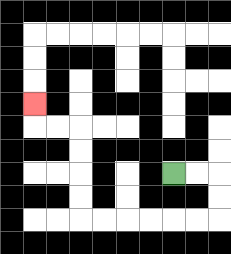{'start': '[7, 7]', 'end': '[1, 4]', 'path_directions': 'R,R,D,D,L,L,L,L,L,L,U,U,U,U,L,L,U', 'path_coordinates': '[[7, 7], [8, 7], [9, 7], [9, 8], [9, 9], [8, 9], [7, 9], [6, 9], [5, 9], [4, 9], [3, 9], [3, 8], [3, 7], [3, 6], [3, 5], [2, 5], [1, 5], [1, 4]]'}